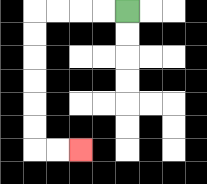{'start': '[5, 0]', 'end': '[3, 6]', 'path_directions': 'L,L,L,L,D,D,D,D,D,D,R,R', 'path_coordinates': '[[5, 0], [4, 0], [3, 0], [2, 0], [1, 0], [1, 1], [1, 2], [1, 3], [1, 4], [1, 5], [1, 6], [2, 6], [3, 6]]'}